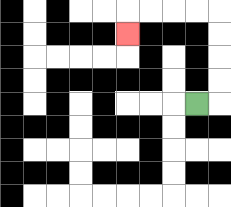{'start': '[8, 4]', 'end': '[5, 1]', 'path_directions': 'R,U,U,U,U,L,L,L,L,D', 'path_coordinates': '[[8, 4], [9, 4], [9, 3], [9, 2], [9, 1], [9, 0], [8, 0], [7, 0], [6, 0], [5, 0], [5, 1]]'}